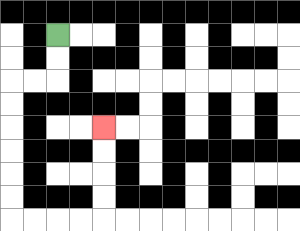{'start': '[2, 1]', 'end': '[4, 5]', 'path_directions': 'D,D,L,L,D,D,D,D,D,D,R,R,R,R,U,U,U,U', 'path_coordinates': '[[2, 1], [2, 2], [2, 3], [1, 3], [0, 3], [0, 4], [0, 5], [0, 6], [0, 7], [0, 8], [0, 9], [1, 9], [2, 9], [3, 9], [4, 9], [4, 8], [4, 7], [4, 6], [4, 5]]'}